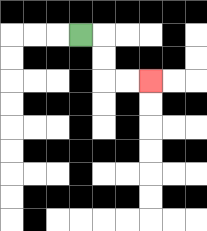{'start': '[3, 1]', 'end': '[6, 3]', 'path_directions': 'R,D,D,R,R', 'path_coordinates': '[[3, 1], [4, 1], [4, 2], [4, 3], [5, 3], [6, 3]]'}